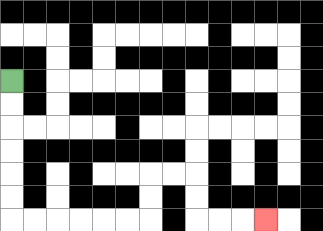{'start': '[0, 3]', 'end': '[11, 9]', 'path_directions': 'D,D,D,D,D,D,R,R,R,R,R,R,U,U,R,R,D,D,R,R,R', 'path_coordinates': '[[0, 3], [0, 4], [0, 5], [0, 6], [0, 7], [0, 8], [0, 9], [1, 9], [2, 9], [3, 9], [4, 9], [5, 9], [6, 9], [6, 8], [6, 7], [7, 7], [8, 7], [8, 8], [8, 9], [9, 9], [10, 9], [11, 9]]'}